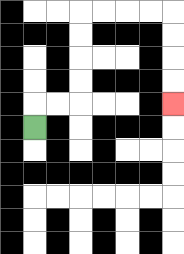{'start': '[1, 5]', 'end': '[7, 4]', 'path_directions': 'U,R,R,U,U,U,U,R,R,R,R,D,D,D,D', 'path_coordinates': '[[1, 5], [1, 4], [2, 4], [3, 4], [3, 3], [3, 2], [3, 1], [3, 0], [4, 0], [5, 0], [6, 0], [7, 0], [7, 1], [7, 2], [7, 3], [7, 4]]'}